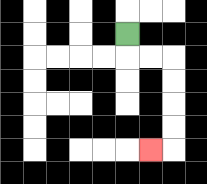{'start': '[5, 1]', 'end': '[6, 6]', 'path_directions': 'D,R,R,D,D,D,D,L', 'path_coordinates': '[[5, 1], [5, 2], [6, 2], [7, 2], [7, 3], [7, 4], [7, 5], [7, 6], [6, 6]]'}